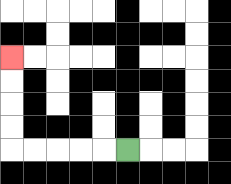{'start': '[5, 6]', 'end': '[0, 2]', 'path_directions': 'L,L,L,L,L,U,U,U,U', 'path_coordinates': '[[5, 6], [4, 6], [3, 6], [2, 6], [1, 6], [0, 6], [0, 5], [0, 4], [0, 3], [0, 2]]'}